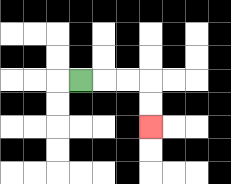{'start': '[3, 3]', 'end': '[6, 5]', 'path_directions': 'R,R,R,D,D', 'path_coordinates': '[[3, 3], [4, 3], [5, 3], [6, 3], [6, 4], [6, 5]]'}